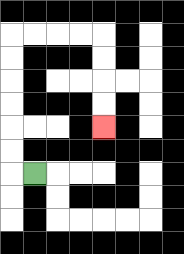{'start': '[1, 7]', 'end': '[4, 5]', 'path_directions': 'L,U,U,U,U,U,U,R,R,R,R,D,D,D,D', 'path_coordinates': '[[1, 7], [0, 7], [0, 6], [0, 5], [0, 4], [0, 3], [0, 2], [0, 1], [1, 1], [2, 1], [3, 1], [4, 1], [4, 2], [4, 3], [4, 4], [4, 5]]'}